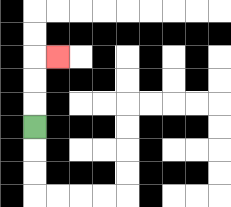{'start': '[1, 5]', 'end': '[2, 2]', 'path_directions': 'U,U,U,R', 'path_coordinates': '[[1, 5], [1, 4], [1, 3], [1, 2], [2, 2]]'}